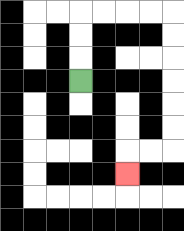{'start': '[3, 3]', 'end': '[5, 7]', 'path_directions': 'U,U,U,R,R,R,R,D,D,D,D,D,D,L,L,D', 'path_coordinates': '[[3, 3], [3, 2], [3, 1], [3, 0], [4, 0], [5, 0], [6, 0], [7, 0], [7, 1], [7, 2], [7, 3], [7, 4], [7, 5], [7, 6], [6, 6], [5, 6], [5, 7]]'}